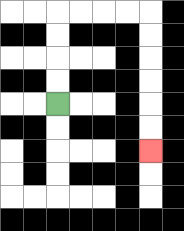{'start': '[2, 4]', 'end': '[6, 6]', 'path_directions': 'U,U,U,U,R,R,R,R,D,D,D,D,D,D', 'path_coordinates': '[[2, 4], [2, 3], [2, 2], [2, 1], [2, 0], [3, 0], [4, 0], [5, 0], [6, 0], [6, 1], [6, 2], [6, 3], [6, 4], [6, 5], [6, 6]]'}